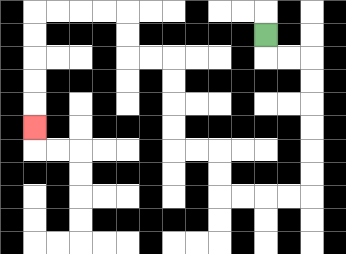{'start': '[11, 1]', 'end': '[1, 5]', 'path_directions': 'D,R,R,D,D,D,D,D,D,L,L,L,L,U,U,L,L,U,U,U,U,L,L,U,U,L,L,L,L,D,D,D,D,D', 'path_coordinates': '[[11, 1], [11, 2], [12, 2], [13, 2], [13, 3], [13, 4], [13, 5], [13, 6], [13, 7], [13, 8], [12, 8], [11, 8], [10, 8], [9, 8], [9, 7], [9, 6], [8, 6], [7, 6], [7, 5], [7, 4], [7, 3], [7, 2], [6, 2], [5, 2], [5, 1], [5, 0], [4, 0], [3, 0], [2, 0], [1, 0], [1, 1], [1, 2], [1, 3], [1, 4], [1, 5]]'}